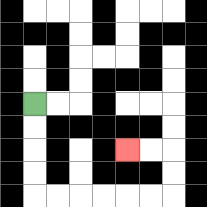{'start': '[1, 4]', 'end': '[5, 6]', 'path_directions': 'D,D,D,D,R,R,R,R,R,R,U,U,L,L', 'path_coordinates': '[[1, 4], [1, 5], [1, 6], [1, 7], [1, 8], [2, 8], [3, 8], [4, 8], [5, 8], [6, 8], [7, 8], [7, 7], [7, 6], [6, 6], [5, 6]]'}